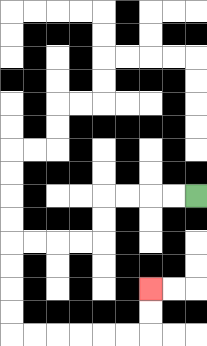{'start': '[8, 8]', 'end': '[6, 12]', 'path_directions': 'L,L,L,L,D,D,L,L,L,L,D,D,D,D,R,R,R,R,R,R,U,U', 'path_coordinates': '[[8, 8], [7, 8], [6, 8], [5, 8], [4, 8], [4, 9], [4, 10], [3, 10], [2, 10], [1, 10], [0, 10], [0, 11], [0, 12], [0, 13], [0, 14], [1, 14], [2, 14], [3, 14], [4, 14], [5, 14], [6, 14], [6, 13], [6, 12]]'}